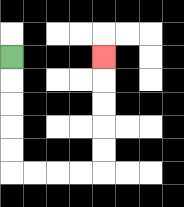{'start': '[0, 2]', 'end': '[4, 2]', 'path_directions': 'D,D,D,D,D,R,R,R,R,U,U,U,U,U', 'path_coordinates': '[[0, 2], [0, 3], [0, 4], [0, 5], [0, 6], [0, 7], [1, 7], [2, 7], [3, 7], [4, 7], [4, 6], [4, 5], [4, 4], [4, 3], [4, 2]]'}